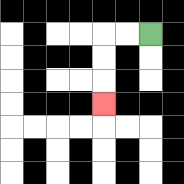{'start': '[6, 1]', 'end': '[4, 4]', 'path_directions': 'L,L,D,D,D', 'path_coordinates': '[[6, 1], [5, 1], [4, 1], [4, 2], [4, 3], [4, 4]]'}